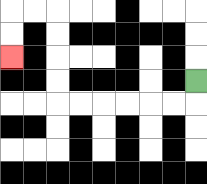{'start': '[8, 3]', 'end': '[0, 2]', 'path_directions': 'D,L,L,L,L,L,L,U,U,U,U,L,L,D,D', 'path_coordinates': '[[8, 3], [8, 4], [7, 4], [6, 4], [5, 4], [4, 4], [3, 4], [2, 4], [2, 3], [2, 2], [2, 1], [2, 0], [1, 0], [0, 0], [0, 1], [0, 2]]'}